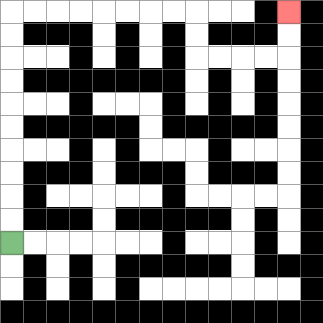{'start': '[0, 10]', 'end': '[12, 0]', 'path_directions': 'U,U,U,U,U,U,U,U,U,U,R,R,R,R,R,R,R,R,D,D,R,R,R,R,U,U', 'path_coordinates': '[[0, 10], [0, 9], [0, 8], [0, 7], [0, 6], [0, 5], [0, 4], [0, 3], [0, 2], [0, 1], [0, 0], [1, 0], [2, 0], [3, 0], [4, 0], [5, 0], [6, 0], [7, 0], [8, 0], [8, 1], [8, 2], [9, 2], [10, 2], [11, 2], [12, 2], [12, 1], [12, 0]]'}